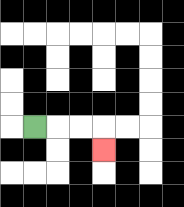{'start': '[1, 5]', 'end': '[4, 6]', 'path_directions': 'R,R,R,D', 'path_coordinates': '[[1, 5], [2, 5], [3, 5], [4, 5], [4, 6]]'}